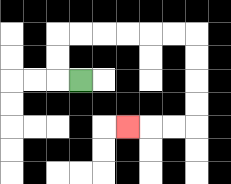{'start': '[3, 3]', 'end': '[5, 5]', 'path_directions': 'L,U,U,R,R,R,R,R,R,D,D,D,D,L,L,L', 'path_coordinates': '[[3, 3], [2, 3], [2, 2], [2, 1], [3, 1], [4, 1], [5, 1], [6, 1], [7, 1], [8, 1], [8, 2], [8, 3], [8, 4], [8, 5], [7, 5], [6, 5], [5, 5]]'}